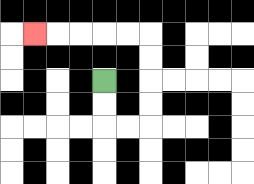{'start': '[4, 3]', 'end': '[1, 1]', 'path_directions': 'D,D,R,R,U,U,U,U,L,L,L,L,L', 'path_coordinates': '[[4, 3], [4, 4], [4, 5], [5, 5], [6, 5], [6, 4], [6, 3], [6, 2], [6, 1], [5, 1], [4, 1], [3, 1], [2, 1], [1, 1]]'}